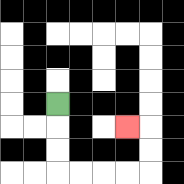{'start': '[2, 4]', 'end': '[5, 5]', 'path_directions': 'D,D,D,R,R,R,R,U,U,L', 'path_coordinates': '[[2, 4], [2, 5], [2, 6], [2, 7], [3, 7], [4, 7], [5, 7], [6, 7], [6, 6], [6, 5], [5, 5]]'}